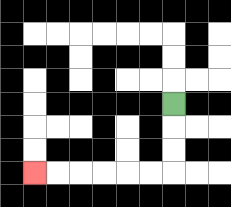{'start': '[7, 4]', 'end': '[1, 7]', 'path_directions': 'D,D,D,L,L,L,L,L,L', 'path_coordinates': '[[7, 4], [7, 5], [7, 6], [7, 7], [6, 7], [5, 7], [4, 7], [3, 7], [2, 7], [1, 7]]'}